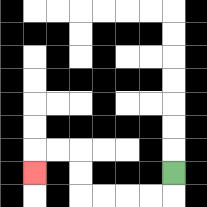{'start': '[7, 7]', 'end': '[1, 7]', 'path_directions': 'D,L,L,L,L,U,U,L,L,D', 'path_coordinates': '[[7, 7], [7, 8], [6, 8], [5, 8], [4, 8], [3, 8], [3, 7], [3, 6], [2, 6], [1, 6], [1, 7]]'}